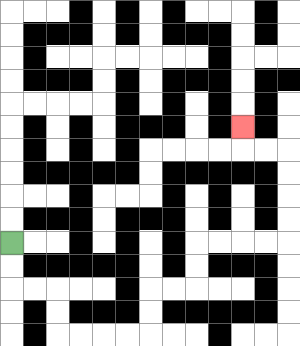{'start': '[0, 10]', 'end': '[10, 5]', 'path_directions': 'D,D,R,R,D,D,R,R,R,R,U,U,R,R,U,U,R,R,R,R,U,U,U,U,L,L,U', 'path_coordinates': '[[0, 10], [0, 11], [0, 12], [1, 12], [2, 12], [2, 13], [2, 14], [3, 14], [4, 14], [5, 14], [6, 14], [6, 13], [6, 12], [7, 12], [8, 12], [8, 11], [8, 10], [9, 10], [10, 10], [11, 10], [12, 10], [12, 9], [12, 8], [12, 7], [12, 6], [11, 6], [10, 6], [10, 5]]'}